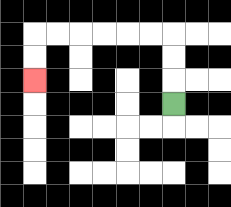{'start': '[7, 4]', 'end': '[1, 3]', 'path_directions': 'U,U,U,L,L,L,L,L,L,D,D', 'path_coordinates': '[[7, 4], [7, 3], [7, 2], [7, 1], [6, 1], [5, 1], [4, 1], [3, 1], [2, 1], [1, 1], [1, 2], [1, 3]]'}